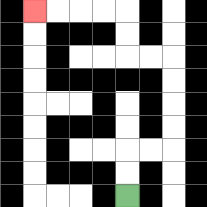{'start': '[5, 8]', 'end': '[1, 0]', 'path_directions': 'U,U,R,R,U,U,U,U,L,L,U,U,L,L,L,L', 'path_coordinates': '[[5, 8], [5, 7], [5, 6], [6, 6], [7, 6], [7, 5], [7, 4], [7, 3], [7, 2], [6, 2], [5, 2], [5, 1], [5, 0], [4, 0], [3, 0], [2, 0], [1, 0]]'}